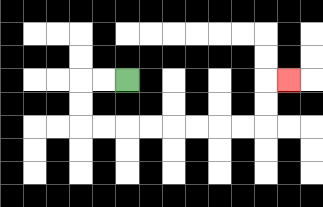{'start': '[5, 3]', 'end': '[12, 3]', 'path_directions': 'L,L,D,D,R,R,R,R,R,R,R,R,U,U,R', 'path_coordinates': '[[5, 3], [4, 3], [3, 3], [3, 4], [3, 5], [4, 5], [5, 5], [6, 5], [7, 5], [8, 5], [9, 5], [10, 5], [11, 5], [11, 4], [11, 3], [12, 3]]'}